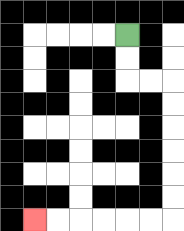{'start': '[5, 1]', 'end': '[1, 9]', 'path_directions': 'D,D,R,R,D,D,D,D,D,D,L,L,L,L,L,L', 'path_coordinates': '[[5, 1], [5, 2], [5, 3], [6, 3], [7, 3], [7, 4], [7, 5], [7, 6], [7, 7], [7, 8], [7, 9], [6, 9], [5, 9], [4, 9], [3, 9], [2, 9], [1, 9]]'}